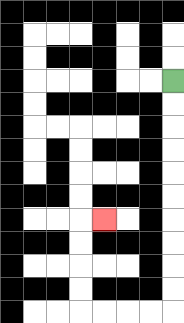{'start': '[7, 3]', 'end': '[4, 9]', 'path_directions': 'D,D,D,D,D,D,D,D,D,D,L,L,L,L,U,U,U,U,R', 'path_coordinates': '[[7, 3], [7, 4], [7, 5], [7, 6], [7, 7], [7, 8], [7, 9], [7, 10], [7, 11], [7, 12], [7, 13], [6, 13], [5, 13], [4, 13], [3, 13], [3, 12], [3, 11], [3, 10], [3, 9], [4, 9]]'}